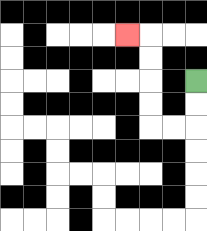{'start': '[8, 3]', 'end': '[5, 1]', 'path_directions': 'D,D,L,L,U,U,U,U,L', 'path_coordinates': '[[8, 3], [8, 4], [8, 5], [7, 5], [6, 5], [6, 4], [6, 3], [6, 2], [6, 1], [5, 1]]'}